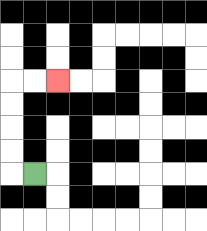{'start': '[1, 7]', 'end': '[2, 3]', 'path_directions': 'L,U,U,U,U,R,R', 'path_coordinates': '[[1, 7], [0, 7], [0, 6], [0, 5], [0, 4], [0, 3], [1, 3], [2, 3]]'}